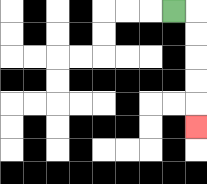{'start': '[7, 0]', 'end': '[8, 5]', 'path_directions': 'R,D,D,D,D,D', 'path_coordinates': '[[7, 0], [8, 0], [8, 1], [8, 2], [8, 3], [8, 4], [8, 5]]'}